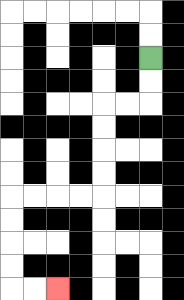{'start': '[6, 2]', 'end': '[2, 12]', 'path_directions': 'D,D,L,L,D,D,D,D,L,L,L,L,D,D,D,D,R,R', 'path_coordinates': '[[6, 2], [6, 3], [6, 4], [5, 4], [4, 4], [4, 5], [4, 6], [4, 7], [4, 8], [3, 8], [2, 8], [1, 8], [0, 8], [0, 9], [0, 10], [0, 11], [0, 12], [1, 12], [2, 12]]'}